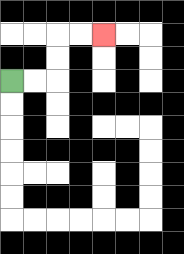{'start': '[0, 3]', 'end': '[4, 1]', 'path_directions': 'R,R,U,U,R,R', 'path_coordinates': '[[0, 3], [1, 3], [2, 3], [2, 2], [2, 1], [3, 1], [4, 1]]'}